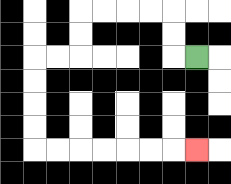{'start': '[8, 2]', 'end': '[8, 6]', 'path_directions': 'L,U,U,L,L,L,L,D,D,L,L,D,D,D,D,R,R,R,R,R,R,R', 'path_coordinates': '[[8, 2], [7, 2], [7, 1], [7, 0], [6, 0], [5, 0], [4, 0], [3, 0], [3, 1], [3, 2], [2, 2], [1, 2], [1, 3], [1, 4], [1, 5], [1, 6], [2, 6], [3, 6], [4, 6], [5, 6], [6, 6], [7, 6], [8, 6]]'}